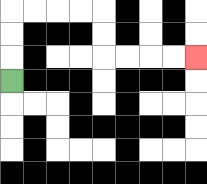{'start': '[0, 3]', 'end': '[8, 2]', 'path_directions': 'U,U,U,R,R,R,R,D,D,R,R,R,R', 'path_coordinates': '[[0, 3], [0, 2], [0, 1], [0, 0], [1, 0], [2, 0], [3, 0], [4, 0], [4, 1], [4, 2], [5, 2], [6, 2], [7, 2], [8, 2]]'}